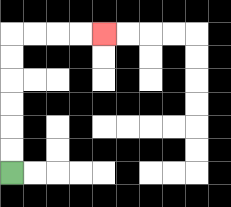{'start': '[0, 7]', 'end': '[4, 1]', 'path_directions': 'U,U,U,U,U,U,R,R,R,R', 'path_coordinates': '[[0, 7], [0, 6], [0, 5], [0, 4], [0, 3], [0, 2], [0, 1], [1, 1], [2, 1], [3, 1], [4, 1]]'}